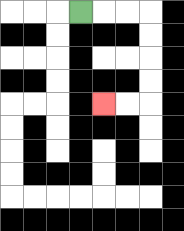{'start': '[3, 0]', 'end': '[4, 4]', 'path_directions': 'R,R,R,D,D,D,D,L,L', 'path_coordinates': '[[3, 0], [4, 0], [5, 0], [6, 0], [6, 1], [6, 2], [6, 3], [6, 4], [5, 4], [4, 4]]'}